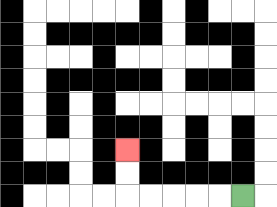{'start': '[10, 8]', 'end': '[5, 6]', 'path_directions': 'L,L,L,L,L,U,U', 'path_coordinates': '[[10, 8], [9, 8], [8, 8], [7, 8], [6, 8], [5, 8], [5, 7], [5, 6]]'}